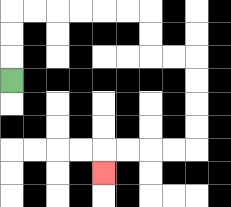{'start': '[0, 3]', 'end': '[4, 7]', 'path_directions': 'U,U,U,R,R,R,R,R,R,D,D,R,R,D,D,D,D,L,L,L,L,D', 'path_coordinates': '[[0, 3], [0, 2], [0, 1], [0, 0], [1, 0], [2, 0], [3, 0], [4, 0], [5, 0], [6, 0], [6, 1], [6, 2], [7, 2], [8, 2], [8, 3], [8, 4], [8, 5], [8, 6], [7, 6], [6, 6], [5, 6], [4, 6], [4, 7]]'}